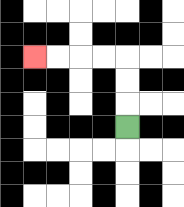{'start': '[5, 5]', 'end': '[1, 2]', 'path_directions': 'U,U,U,L,L,L,L', 'path_coordinates': '[[5, 5], [5, 4], [5, 3], [5, 2], [4, 2], [3, 2], [2, 2], [1, 2]]'}